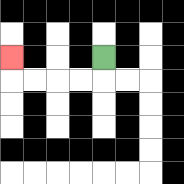{'start': '[4, 2]', 'end': '[0, 2]', 'path_directions': 'D,L,L,L,L,U', 'path_coordinates': '[[4, 2], [4, 3], [3, 3], [2, 3], [1, 3], [0, 3], [0, 2]]'}